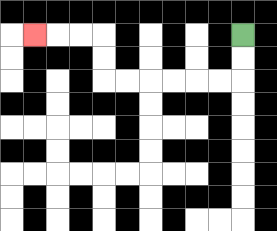{'start': '[10, 1]', 'end': '[1, 1]', 'path_directions': 'D,D,L,L,L,L,L,L,U,U,L,L,L', 'path_coordinates': '[[10, 1], [10, 2], [10, 3], [9, 3], [8, 3], [7, 3], [6, 3], [5, 3], [4, 3], [4, 2], [4, 1], [3, 1], [2, 1], [1, 1]]'}